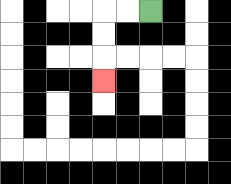{'start': '[6, 0]', 'end': '[4, 3]', 'path_directions': 'L,L,D,D,D', 'path_coordinates': '[[6, 0], [5, 0], [4, 0], [4, 1], [4, 2], [4, 3]]'}